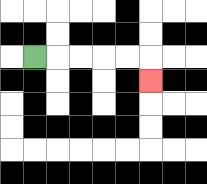{'start': '[1, 2]', 'end': '[6, 3]', 'path_directions': 'R,R,R,R,R,D', 'path_coordinates': '[[1, 2], [2, 2], [3, 2], [4, 2], [5, 2], [6, 2], [6, 3]]'}